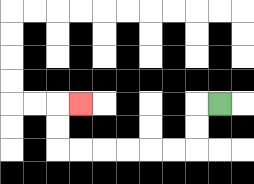{'start': '[9, 4]', 'end': '[3, 4]', 'path_directions': 'L,D,D,L,L,L,L,L,L,U,U,R', 'path_coordinates': '[[9, 4], [8, 4], [8, 5], [8, 6], [7, 6], [6, 6], [5, 6], [4, 6], [3, 6], [2, 6], [2, 5], [2, 4], [3, 4]]'}